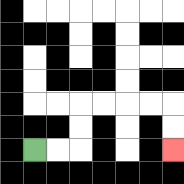{'start': '[1, 6]', 'end': '[7, 6]', 'path_directions': 'R,R,U,U,R,R,R,R,D,D', 'path_coordinates': '[[1, 6], [2, 6], [3, 6], [3, 5], [3, 4], [4, 4], [5, 4], [6, 4], [7, 4], [7, 5], [7, 6]]'}